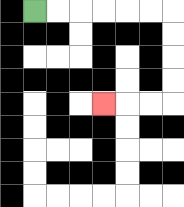{'start': '[1, 0]', 'end': '[4, 4]', 'path_directions': 'R,R,R,R,R,R,D,D,D,D,L,L,L', 'path_coordinates': '[[1, 0], [2, 0], [3, 0], [4, 0], [5, 0], [6, 0], [7, 0], [7, 1], [7, 2], [7, 3], [7, 4], [6, 4], [5, 4], [4, 4]]'}